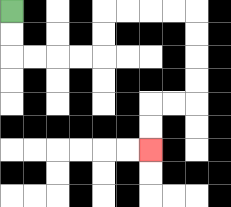{'start': '[0, 0]', 'end': '[6, 6]', 'path_directions': 'D,D,R,R,R,R,U,U,R,R,R,R,D,D,D,D,L,L,D,D', 'path_coordinates': '[[0, 0], [0, 1], [0, 2], [1, 2], [2, 2], [3, 2], [4, 2], [4, 1], [4, 0], [5, 0], [6, 0], [7, 0], [8, 0], [8, 1], [8, 2], [8, 3], [8, 4], [7, 4], [6, 4], [6, 5], [6, 6]]'}